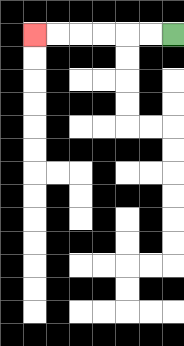{'start': '[7, 1]', 'end': '[1, 1]', 'path_directions': 'L,L,L,L,L,L', 'path_coordinates': '[[7, 1], [6, 1], [5, 1], [4, 1], [3, 1], [2, 1], [1, 1]]'}